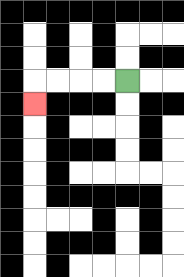{'start': '[5, 3]', 'end': '[1, 4]', 'path_directions': 'L,L,L,L,D', 'path_coordinates': '[[5, 3], [4, 3], [3, 3], [2, 3], [1, 3], [1, 4]]'}